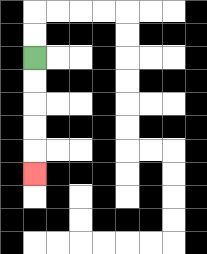{'start': '[1, 2]', 'end': '[1, 7]', 'path_directions': 'D,D,D,D,D', 'path_coordinates': '[[1, 2], [1, 3], [1, 4], [1, 5], [1, 6], [1, 7]]'}